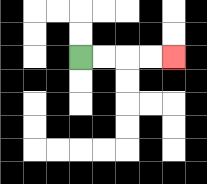{'start': '[3, 2]', 'end': '[7, 2]', 'path_directions': 'R,R,R,R', 'path_coordinates': '[[3, 2], [4, 2], [5, 2], [6, 2], [7, 2]]'}